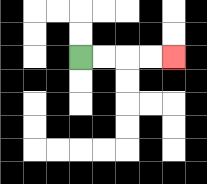{'start': '[3, 2]', 'end': '[7, 2]', 'path_directions': 'R,R,R,R', 'path_coordinates': '[[3, 2], [4, 2], [5, 2], [6, 2], [7, 2]]'}